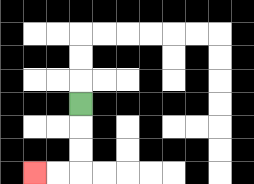{'start': '[3, 4]', 'end': '[1, 7]', 'path_directions': 'D,D,D,L,L', 'path_coordinates': '[[3, 4], [3, 5], [3, 6], [3, 7], [2, 7], [1, 7]]'}